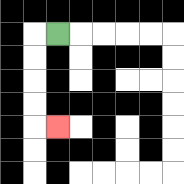{'start': '[2, 1]', 'end': '[2, 5]', 'path_directions': 'L,D,D,D,D,R', 'path_coordinates': '[[2, 1], [1, 1], [1, 2], [1, 3], [1, 4], [1, 5], [2, 5]]'}